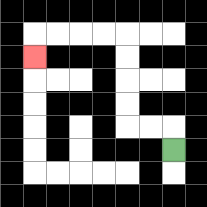{'start': '[7, 6]', 'end': '[1, 2]', 'path_directions': 'U,L,L,U,U,U,U,L,L,L,L,D', 'path_coordinates': '[[7, 6], [7, 5], [6, 5], [5, 5], [5, 4], [5, 3], [5, 2], [5, 1], [4, 1], [3, 1], [2, 1], [1, 1], [1, 2]]'}